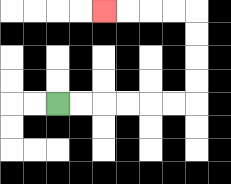{'start': '[2, 4]', 'end': '[4, 0]', 'path_directions': 'R,R,R,R,R,R,U,U,U,U,L,L,L,L', 'path_coordinates': '[[2, 4], [3, 4], [4, 4], [5, 4], [6, 4], [7, 4], [8, 4], [8, 3], [8, 2], [8, 1], [8, 0], [7, 0], [6, 0], [5, 0], [4, 0]]'}